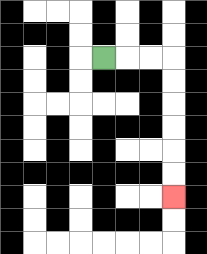{'start': '[4, 2]', 'end': '[7, 8]', 'path_directions': 'R,R,R,D,D,D,D,D,D', 'path_coordinates': '[[4, 2], [5, 2], [6, 2], [7, 2], [7, 3], [7, 4], [7, 5], [7, 6], [7, 7], [7, 8]]'}